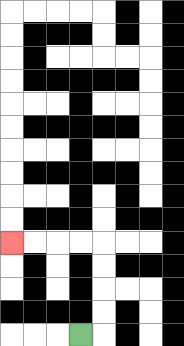{'start': '[3, 14]', 'end': '[0, 10]', 'path_directions': 'R,U,U,U,U,L,L,L,L', 'path_coordinates': '[[3, 14], [4, 14], [4, 13], [4, 12], [4, 11], [4, 10], [3, 10], [2, 10], [1, 10], [0, 10]]'}